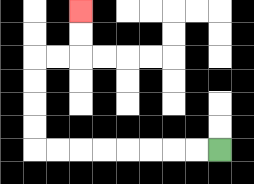{'start': '[9, 6]', 'end': '[3, 0]', 'path_directions': 'L,L,L,L,L,L,L,L,U,U,U,U,R,R,U,U', 'path_coordinates': '[[9, 6], [8, 6], [7, 6], [6, 6], [5, 6], [4, 6], [3, 6], [2, 6], [1, 6], [1, 5], [1, 4], [1, 3], [1, 2], [2, 2], [3, 2], [3, 1], [3, 0]]'}